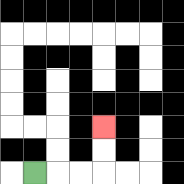{'start': '[1, 7]', 'end': '[4, 5]', 'path_directions': 'R,R,R,U,U', 'path_coordinates': '[[1, 7], [2, 7], [3, 7], [4, 7], [4, 6], [4, 5]]'}